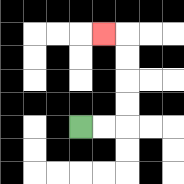{'start': '[3, 5]', 'end': '[4, 1]', 'path_directions': 'R,R,U,U,U,U,L', 'path_coordinates': '[[3, 5], [4, 5], [5, 5], [5, 4], [5, 3], [5, 2], [5, 1], [4, 1]]'}